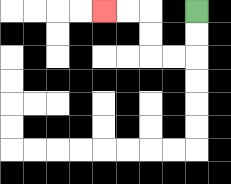{'start': '[8, 0]', 'end': '[4, 0]', 'path_directions': 'D,D,L,L,U,U,L,L', 'path_coordinates': '[[8, 0], [8, 1], [8, 2], [7, 2], [6, 2], [6, 1], [6, 0], [5, 0], [4, 0]]'}